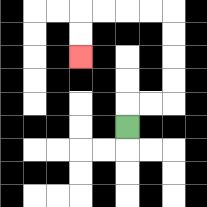{'start': '[5, 5]', 'end': '[3, 2]', 'path_directions': 'U,R,R,U,U,U,U,L,L,L,L,D,D', 'path_coordinates': '[[5, 5], [5, 4], [6, 4], [7, 4], [7, 3], [7, 2], [7, 1], [7, 0], [6, 0], [5, 0], [4, 0], [3, 0], [3, 1], [3, 2]]'}